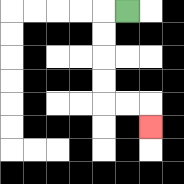{'start': '[5, 0]', 'end': '[6, 5]', 'path_directions': 'L,D,D,D,D,R,R,D', 'path_coordinates': '[[5, 0], [4, 0], [4, 1], [4, 2], [4, 3], [4, 4], [5, 4], [6, 4], [6, 5]]'}